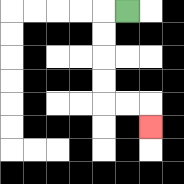{'start': '[5, 0]', 'end': '[6, 5]', 'path_directions': 'L,D,D,D,D,R,R,D', 'path_coordinates': '[[5, 0], [4, 0], [4, 1], [4, 2], [4, 3], [4, 4], [5, 4], [6, 4], [6, 5]]'}